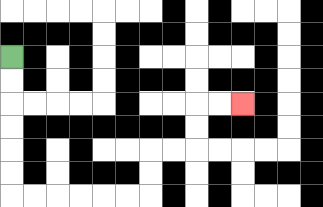{'start': '[0, 2]', 'end': '[10, 4]', 'path_directions': 'D,D,D,D,D,D,R,R,R,R,R,R,U,U,R,R,U,U,R,R', 'path_coordinates': '[[0, 2], [0, 3], [0, 4], [0, 5], [0, 6], [0, 7], [0, 8], [1, 8], [2, 8], [3, 8], [4, 8], [5, 8], [6, 8], [6, 7], [6, 6], [7, 6], [8, 6], [8, 5], [8, 4], [9, 4], [10, 4]]'}